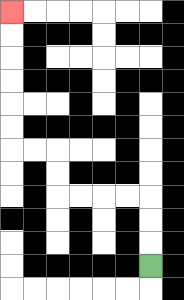{'start': '[6, 11]', 'end': '[0, 0]', 'path_directions': 'U,U,U,L,L,L,L,U,U,L,L,U,U,U,U,U,U', 'path_coordinates': '[[6, 11], [6, 10], [6, 9], [6, 8], [5, 8], [4, 8], [3, 8], [2, 8], [2, 7], [2, 6], [1, 6], [0, 6], [0, 5], [0, 4], [0, 3], [0, 2], [0, 1], [0, 0]]'}